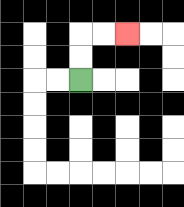{'start': '[3, 3]', 'end': '[5, 1]', 'path_directions': 'U,U,R,R', 'path_coordinates': '[[3, 3], [3, 2], [3, 1], [4, 1], [5, 1]]'}